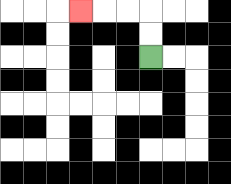{'start': '[6, 2]', 'end': '[3, 0]', 'path_directions': 'U,U,L,L,L', 'path_coordinates': '[[6, 2], [6, 1], [6, 0], [5, 0], [4, 0], [3, 0]]'}